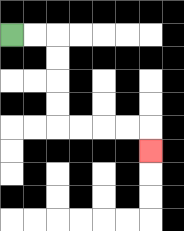{'start': '[0, 1]', 'end': '[6, 6]', 'path_directions': 'R,R,D,D,D,D,R,R,R,R,D', 'path_coordinates': '[[0, 1], [1, 1], [2, 1], [2, 2], [2, 3], [2, 4], [2, 5], [3, 5], [4, 5], [5, 5], [6, 5], [6, 6]]'}